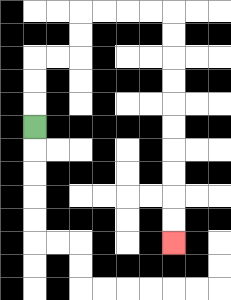{'start': '[1, 5]', 'end': '[7, 10]', 'path_directions': 'U,U,U,R,R,U,U,R,R,R,R,D,D,D,D,D,D,D,D,D,D', 'path_coordinates': '[[1, 5], [1, 4], [1, 3], [1, 2], [2, 2], [3, 2], [3, 1], [3, 0], [4, 0], [5, 0], [6, 0], [7, 0], [7, 1], [7, 2], [7, 3], [7, 4], [7, 5], [7, 6], [7, 7], [7, 8], [7, 9], [7, 10]]'}